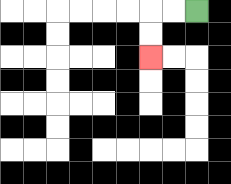{'start': '[8, 0]', 'end': '[6, 2]', 'path_directions': 'L,L,D,D', 'path_coordinates': '[[8, 0], [7, 0], [6, 0], [6, 1], [6, 2]]'}